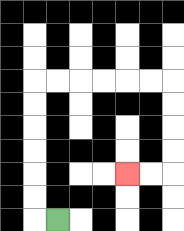{'start': '[2, 9]', 'end': '[5, 7]', 'path_directions': 'L,U,U,U,U,U,U,R,R,R,R,R,R,D,D,D,D,L,L', 'path_coordinates': '[[2, 9], [1, 9], [1, 8], [1, 7], [1, 6], [1, 5], [1, 4], [1, 3], [2, 3], [3, 3], [4, 3], [5, 3], [6, 3], [7, 3], [7, 4], [7, 5], [7, 6], [7, 7], [6, 7], [5, 7]]'}